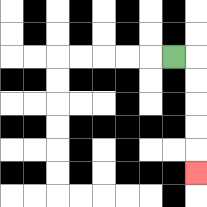{'start': '[7, 2]', 'end': '[8, 7]', 'path_directions': 'R,D,D,D,D,D', 'path_coordinates': '[[7, 2], [8, 2], [8, 3], [8, 4], [8, 5], [8, 6], [8, 7]]'}